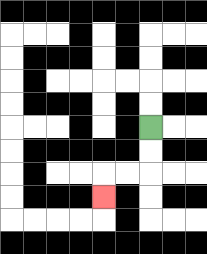{'start': '[6, 5]', 'end': '[4, 8]', 'path_directions': 'D,D,L,L,D', 'path_coordinates': '[[6, 5], [6, 6], [6, 7], [5, 7], [4, 7], [4, 8]]'}